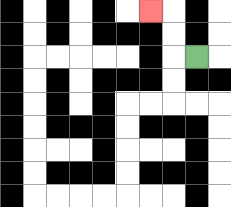{'start': '[8, 2]', 'end': '[6, 0]', 'path_directions': 'L,U,U,L', 'path_coordinates': '[[8, 2], [7, 2], [7, 1], [7, 0], [6, 0]]'}